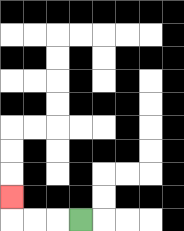{'start': '[3, 9]', 'end': '[0, 8]', 'path_directions': 'L,L,L,U', 'path_coordinates': '[[3, 9], [2, 9], [1, 9], [0, 9], [0, 8]]'}